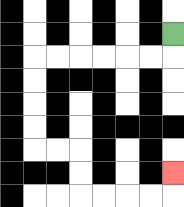{'start': '[7, 1]', 'end': '[7, 7]', 'path_directions': 'D,L,L,L,L,L,L,D,D,D,D,R,R,D,D,R,R,R,R,U', 'path_coordinates': '[[7, 1], [7, 2], [6, 2], [5, 2], [4, 2], [3, 2], [2, 2], [1, 2], [1, 3], [1, 4], [1, 5], [1, 6], [2, 6], [3, 6], [3, 7], [3, 8], [4, 8], [5, 8], [6, 8], [7, 8], [7, 7]]'}